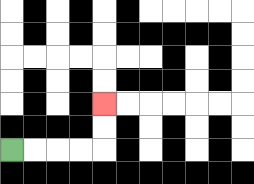{'start': '[0, 6]', 'end': '[4, 4]', 'path_directions': 'R,R,R,R,U,U', 'path_coordinates': '[[0, 6], [1, 6], [2, 6], [3, 6], [4, 6], [4, 5], [4, 4]]'}